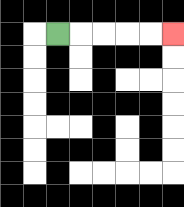{'start': '[2, 1]', 'end': '[7, 1]', 'path_directions': 'R,R,R,R,R', 'path_coordinates': '[[2, 1], [3, 1], [4, 1], [5, 1], [6, 1], [7, 1]]'}